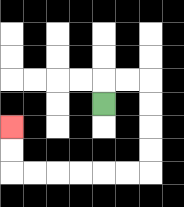{'start': '[4, 4]', 'end': '[0, 5]', 'path_directions': 'U,R,R,D,D,D,D,L,L,L,L,L,L,U,U', 'path_coordinates': '[[4, 4], [4, 3], [5, 3], [6, 3], [6, 4], [6, 5], [6, 6], [6, 7], [5, 7], [4, 7], [3, 7], [2, 7], [1, 7], [0, 7], [0, 6], [0, 5]]'}